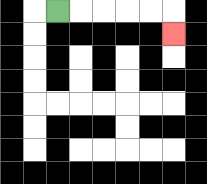{'start': '[2, 0]', 'end': '[7, 1]', 'path_directions': 'R,R,R,R,R,D', 'path_coordinates': '[[2, 0], [3, 0], [4, 0], [5, 0], [6, 0], [7, 0], [7, 1]]'}